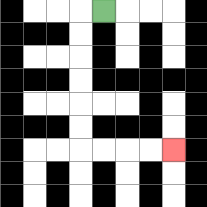{'start': '[4, 0]', 'end': '[7, 6]', 'path_directions': 'L,D,D,D,D,D,D,R,R,R,R', 'path_coordinates': '[[4, 0], [3, 0], [3, 1], [3, 2], [3, 3], [3, 4], [3, 5], [3, 6], [4, 6], [5, 6], [6, 6], [7, 6]]'}